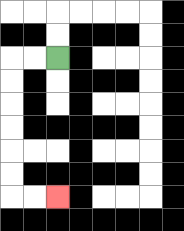{'start': '[2, 2]', 'end': '[2, 8]', 'path_directions': 'L,L,D,D,D,D,D,D,R,R', 'path_coordinates': '[[2, 2], [1, 2], [0, 2], [0, 3], [0, 4], [0, 5], [0, 6], [0, 7], [0, 8], [1, 8], [2, 8]]'}